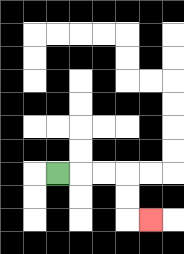{'start': '[2, 7]', 'end': '[6, 9]', 'path_directions': 'R,R,R,D,D,R', 'path_coordinates': '[[2, 7], [3, 7], [4, 7], [5, 7], [5, 8], [5, 9], [6, 9]]'}